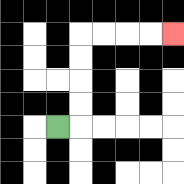{'start': '[2, 5]', 'end': '[7, 1]', 'path_directions': 'R,U,U,U,U,R,R,R,R', 'path_coordinates': '[[2, 5], [3, 5], [3, 4], [3, 3], [3, 2], [3, 1], [4, 1], [5, 1], [6, 1], [7, 1]]'}